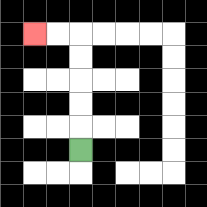{'start': '[3, 6]', 'end': '[1, 1]', 'path_directions': 'U,U,U,U,U,L,L', 'path_coordinates': '[[3, 6], [3, 5], [3, 4], [3, 3], [3, 2], [3, 1], [2, 1], [1, 1]]'}